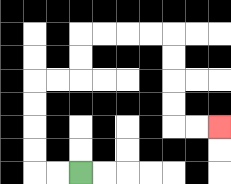{'start': '[3, 7]', 'end': '[9, 5]', 'path_directions': 'L,L,U,U,U,U,R,R,U,U,R,R,R,R,D,D,D,D,R,R', 'path_coordinates': '[[3, 7], [2, 7], [1, 7], [1, 6], [1, 5], [1, 4], [1, 3], [2, 3], [3, 3], [3, 2], [3, 1], [4, 1], [5, 1], [6, 1], [7, 1], [7, 2], [7, 3], [7, 4], [7, 5], [8, 5], [9, 5]]'}